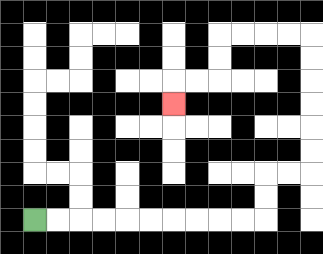{'start': '[1, 9]', 'end': '[7, 4]', 'path_directions': 'R,R,R,R,R,R,R,R,R,R,U,U,R,R,U,U,U,U,U,U,L,L,L,L,D,D,L,L,D', 'path_coordinates': '[[1, 9], [2, 9], [3, 9], [4, 9], [5, 9], [6, 9], [7, 9], [8, 9], [9, 9], [10, 9], [11, 9], [11, 8], [11, 7], [12, 7], [13, 7], [13, 6], [13, 5], [13, 4], [13, 3], [13, 2], [13, 1], [12, 1], [11, 1], [10, 1], [9, 1], [9, 2], [9, 3], [8, 3], [7, 3], [7, 4]]'}